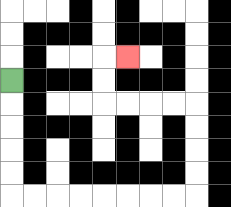{'start': '[0, 3]', 'end': '[5, 2]', 'path_directions': 'D,D,D,D,D,R,R,R,R,R,R,R,R,U,U,U,U,L,L,L,L,U,U,R', 'path_coordinates': '[[0, 3], [0, 4], [0, 5], [0, 6], [0, 7], [0, 8], [1, 8], [2, 8], [3, 8], [4, 8], [5, 8], [6, 8], [7, 8], [8, 8], [8, 7], [8, 6], [8, 5], [8, 4], [7, 4], [6, 4], [5, 4], [4, 4], [4, 3], [4, 2], [5, 2]]'}